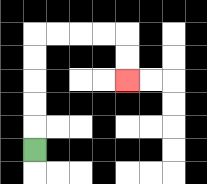{'start': '[1, 6]', 'end': '[5, 3]', 'path_directions': 'U,U,U,U,U,R,R,R,R,D,D', 'path_coordinates': '[[1, 6], [1, 5], [1, 4], [1, 3], [1, 2], [1, 1], [2, 1], [3, 1], [4, 1], [5, 1], [5, 2], [5, 3]]'}